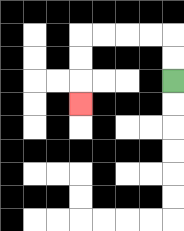{'start': '[7, 3]', 'end': '[3, 4]', 'path_directions': 'U,U,L,L,L,L,D,D,D', 'path_coordinates': '[[7, 3], [7, 2], [7, 1], [6, 1], [5, 1], [4, 1], [3, 1], [3, 2], [3, 3], [3, 4]]'}